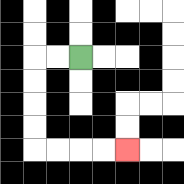{'start': '[3, 2]', 'end': '[5, 6]', 'path_directions': 'L,L,D,D,D,D,R,R,R,R', 'path_coordinates': '[[3, 2], [2, 2], [1, 2], [1, 3], [1, 4], [1, 5], [1, 6], [2, 6], [3, 6], [4, 6], [5, 6]]'}